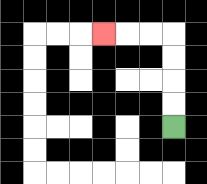{'start': '[7, 5]', 'end': '[4, 1]', 'path_directions': 'U,U,U,U,L,L,L', 'path_coordinates': '[[7, 5], [7, 4], [7, 3], [7, 2], [7, 1], [6, 1], [5, 1], [4, 1]]'}